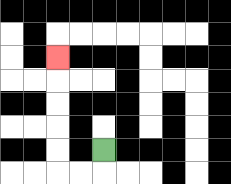{'start': '[4, 6]', 'end': '[2, 2]', 'path_directions': 'D,L,L,U,U,U,U,U', 'path_coordinates': '[[4, 6], [4, 7], [3, 7], [2, 7], [2, 6], [2, 5], [2, 4], [2, 3], [2, 2]]'}